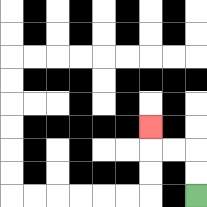{'start': '[8, 8]', 'end': '[6, 5]', 'path_directions': 'U,U,L,L,U', 'path_coordinates': '[[8, 8], [8, 7], [8, 6], [7, 6], [6, 6], [6, 5]]'}